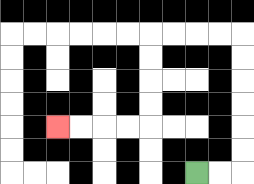{'start': '[8, 7]', 'end': '[2, 5]', 'path_directions': 'R,R,U,U,U,U,U,U,L,L,L,L,D,D,D,D,L,L,L,L', 'path_coordinates': '[[8, 7], [9, 7], [10, 7], [10, 6], [10, 5], [10, 4], [10, 3], [10, 2], [10, 1], [9, 1], [8, 1], [7, 1], [6, 1], [6, 2], [6, 3], [6, 4], [6, 5], [5, 5], [4, 5], [3, 5], [2, 5]]'}